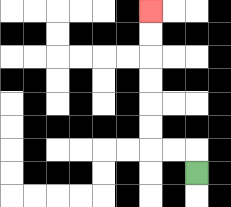{'start': '[8, 7]', 'end': '[6, 0]', 'path_directions': 'U,L,L,U,U,U,U,U,U', 'path_coordinates': '[[8, 7], [8, 6], [7, 6], [6, 6], [6, 5], [6, 4], [6, 3], [6, 2], [6, 1], [6, 0]]'}